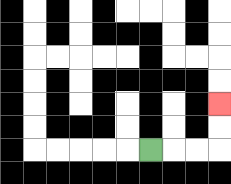{'start': '[6, 6]', 'end': '[9, 4]', 'path_directions': 'R,R,R,U,U', 'path_coordinates': '[[6, 6], [7, 6], [8, 6], [9, 6], [9, 5], [9, 4]]'}